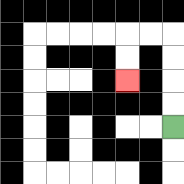{'start': '[7, 5]', 'end': '[5, 3]', 'path_directions': 'U,U,U,U,L,L,D,D', 'path_coordinates': '[[7, 5], [7, 4], [7, 3], [7, 2], [7, 1], [6, 1], [5, 1], [5, 2], [5, 3]]'}